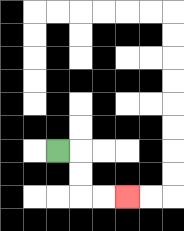{'start': '[2, 6]', 'end': '[5, 8]', 'path_directions': 'R,D,D,R,R', 'path_coordinates': '[[2, 6], [3, 6], [3, 7], [3, 8], [4, 8], [5, 8]]'}